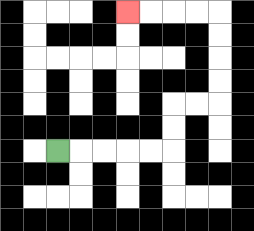{'start': '[2, 6]', 'end': '[5, 0]', 'path_directions': 'R,R,R,R,R,U,U,R,R,U,U,U,U,L,L,L,L', 'path_coordinates': '[[2, 6], [3, 6], [4, 6], [5, 6], [6, 6], [7, 6], [7, 5], [7, 4], [8, 4], [9, 4], [9, 3], [9, 2], [9, 1], [9, 0], [8, 0], [7, 0], [6, 0], [5, 0]]'}